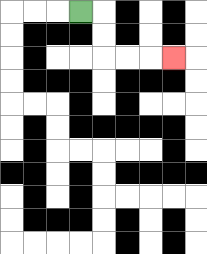{'start': '[3, 0]', 'end': '[7, 2]', 'path_directions': 'R,D,D,R,R,R', 'path_coordinates': '[[3, 0], [4, 0], [4, 1], [4, 2], [5, 2], [6, 2], [7, 2]]'}